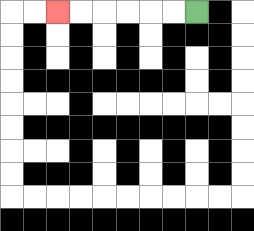{'start': '[8, 0]', 'end': '[2, 0]', 'path_directions': 'L,L,L,L,L,L', 'path_coordinates': '[[8, 0], [7, 0], [6, 0], [5, 0], [4, 0], [3, 0], [2, 0]]'}